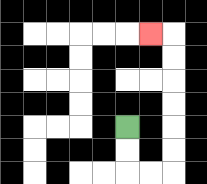{'start': '[5, 5]', 'end': '[6, 1]', 'path_directions': 'D,D,R,R,U,U,U,U,U,U,L', 'path_coordinates': '[[5, 5], [5, 6], [5, 7], [6, 7], [7, 7], [7, 6], [7, 5], [7, 4], [7, 3], [7, 2], [7, 1], [6, 1]]'}